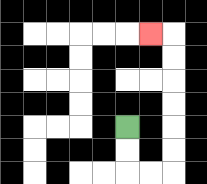{'start': '[5, 5]', 'end': '[6, 1]', 'path_directions': 'D,D,R,R,U,U,U,U,U,U,L', 'path_coordinates': '[[5, 5], [5, 6], [5, 7], [6, 7], [7, 7], [7, 6], [7, 5], [7, 4], [7, 3], [7, 2], [7, 1], [6, 1]]'}